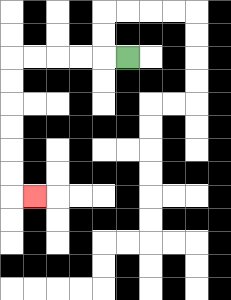{'start': '[5, 2]', 'end': '[1, 8]', 'path_directions': 'L,L,L,L,L,D,D,D,D,D,D,R', 'path_coordinates': '[[5, 2], [4, 2], [3, 2], [2, 2], [1, 2], [0, 2], [0, 3], [0, 4], [0, 5], [0, 6], [0, 7], [0, 8], [1, 8]]'}